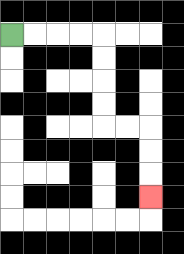{'start': '[0, 1]', 'end': '[6, 8]', 'path_directions': 'R,R,R,R,D,D,D,D,R,R,D,D,D', 'path_coordinates': '[[0, 1], [1, 1], [2, 1], [3, 1], [4, 1], [4, 2], [4, 3], [4, 4], [4, 5], [5, 5], [6, 5], [6, 6], [6, 7], [6, 8]]'}